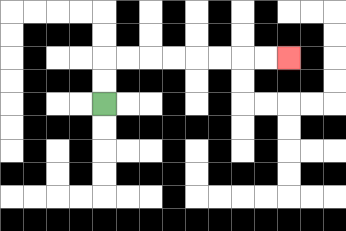{'start': '[4, 4]', 'end': '[12, 2]', 'path_directions': 'U,U,R,R,R,R,R,R,R,R', 'path_coordinates': '[[4, 4], [4, 3], [4, 2], [5, 2], [6, 2], [7, 2], [8, 2], [9, 2], [10, 2], [11, 2], [12, 2]]'}